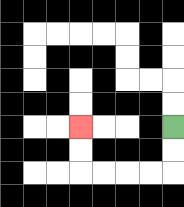{'start': '[7, 5]', 'end': '[3, 5]', 'path_directions': 'D,D,L,L,L,L,U,U', 'path_coordinates': '[[7, 5], [7, 6], [7, 7], [6, 7], [5, 7], [4, 7], [3, 7], [3, 6], [3, 5]]'}